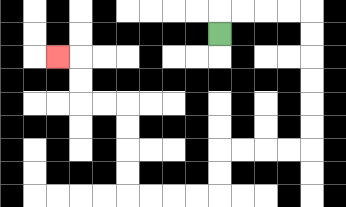{'start': '[9, 1]', 'end': '[2, 2]', 'path_directions': 'U,R,R,R,R,D,D,D,D,D,D,L,L,L,L,D,D,L,L,L,L,U,U,U,U,L,L,U,U,L', 'path_coordinates': '[[9, 1], [9, 0], [10, 0], [11, 0], [12, 0], [13, 0], [13, 1], [13, 2], [13, 3], [13, 4], [13, 5], [13, 6], [12, 6], [11, 6], [10, 6], [9, 6], [9, 7], [9, 8], [8, 8], [7, 8], [6, 8], [5, 8], [5, 7], [5, 6], [5, 5], [5, 4], [4, 4], [3, 4], [3, 3], [3, 2], [2, 2]]'}